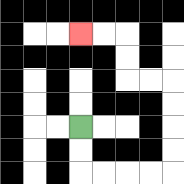{'start': '[3, 5]', 'end': '[3, 1]', 'path_directions': 'D,D,R,R,R,R,U,U,U,U,L,L,U,U,L,L', 'path_coordinates': '[[3, 5], [3, 6], [3, 7], [4, 7], [5, 7], [6, 7], [7, 7], [7, 6], [7, 5], [7, 4], [7, 3], [6, 3], [5, 3], [5, 2], [5, 1], [4, 1], [3, 1]]'}